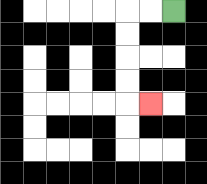{'start': '[7, 0]', 'end': '[6, 4]', 'path_directions': 'L,L,D,D,D,D,R', 'path_coordinates': '[[7, 0], [6, 0], [5, 0], [5, 1], [5, 2], [5, 3], [5, 4], [6, 4]]'}